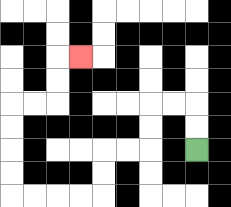{'start': '[8, 6]', 'end': '[3, 2]', 'path_directions': 'U,U,L,L,D,D,L,L,D,D,L,L,L,L,U,U,U,U,R,R,U,U,R', 'path_coordinates': '[[8, 6], [8, 5], [8, 4], [7, 4], [6, 4], [6, 5], [6, 6], [5, 6], [4, 6], [4, 7], [4, 8], [3, 8], [2, 8], [1, 8], [0, 8], [0, 7], [0, 6], [0, 5], [0, 4], [1, 4], [2, 4], [2, 3], [2, 2], [3, 2]]'}